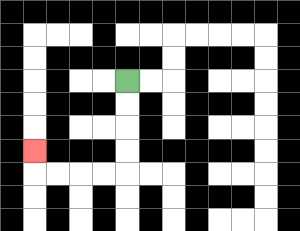{'start': '[5, 3]', 'end': '[1, 6]', 'path_directions': 'D,D,D,D,L,L,L,L,U', 'path_coordinates': '[[5, 3], [5, 4], [5, 5], [5, 6], [5, 7], [4, 7], [3, 7], [2, 7], [1, 7], [1, 6]]'}